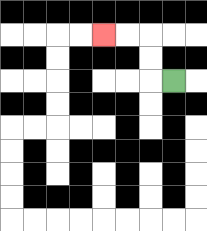{'start': '[7, 3]', 'end': '[4, 1]', 'path_directions': 'L,U,U,L,L', 'path_coordinates': '[[7, 3], [6, 3], [6, 2], [6, 1], [5, 1], [4, 1]]'}